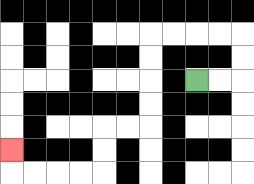{'start': '[8, 3]', 'end': '[0, 6]', 'path_directions': 'R,R,U,U,L,L,L,L,D,D,D,D,L,L,D,D,L,L,L,L,U', 'path_coordinates': '[[8, 3], [9, 3], [10, 3], [10, 2], [10, 1], [9, 1], [8, 1], [7, 1], [6, 1], [6, 2], [6, 3], [6, 4], [6, 5], [5, 5], [4, 5], [4, 6], [4, 7], [3, 7], [2, 7], [1, 7], [0, 7], [0, 6]]'}